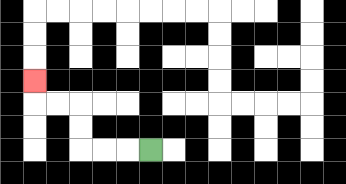{'start': '[6, 6]', 'end': '[1, 3]', 'path_directions': 'L,L,L,U,U,L,L,U', 'path_coordinates': '[[6, 6], [5, 6], [4, 6], [3, 6], [3, 5], [3, 4], [2, 4], [1, 4], [1, 3]]'}